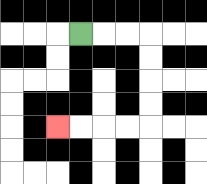{'start': '[3, 1]', 'end': '[2, 5]', 'path_directions': 'R,R,R,D,D,D,D,L,L,L,L', 'path_coordinates': '[[3, 1], [4, 1], [5, 1], [6, 1], [6, 2], [6, 3], [6, 4], [6, 5], [5, 5], [4, 5], [3, 5], [2, 5]]'}